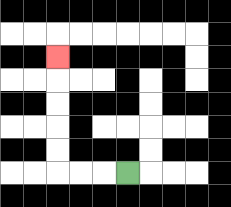{'start': '[5, 7]', 'end': '[2, 2]', 'path_directions': 'L,L,L,U,U,U,U,U', 'path_coordinates': '[[5, 7], [4, 7], [3, 7], [2, 7], [2, 6], [2, 5], [2, 4], [2, 3], [2, 2]]'}